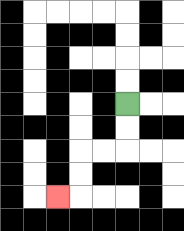{'start': '[5, 4]', 'end': '[2, 8]', 'path_directions': 'D,D,L,L,D,D,L', 'path_coordinates': '[[5, 4], [5, 5], [5, 6], [4, 6], [3, 6], [3, 7], [3, 8], [2, 8]]'}